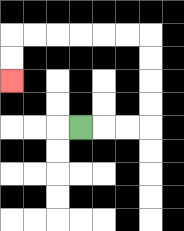{'start': '[3, 5]', 'end': '[0, 3]', 'path_directions': 'R,R,R,U,U,U,U,L,L,L,L,L,L,D,D', 'path_coordinates': '[[3, 5], [4, 5], [5, 5], [6, 5], [6, 4], [6, 3], [6, 2], [6, 1], [5, 1], [4, 1], [3, 1], [2, 1], [1, 1], [0, 1], [0, 2], [0, 3]]'}